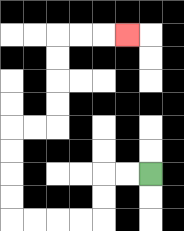{'start': '[6, 7]', 'end': '[5, 1]', 'path_directions': 'L,L,D,D,L,L,L,L,U,U,U,U,R,R,U,U,U,U,R,R,R', 'path_coordinates': '[[6, 7], [5, 7], [4, 7], [4, 8], [4, 9], [3, 9], [2, 9], [1, 9], [0, 9], [0, 8], [0, 7], [0, 6], [0, 5], [1, 5], [2, 5], [2, 4], [2, 3], [2, 2], [2, 1], [3, 1], [4, 1], [5, 1]]'}